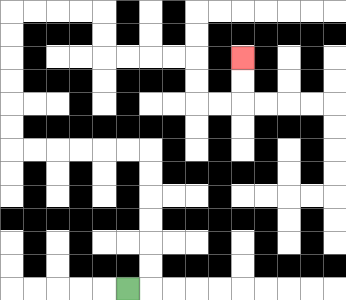{'start': '[5, 12]', 'end': '[10, 2]', 'path_directions': 'R,U,U,U,U,U,U,L,L,L,L,L,L,U,U,U,U,U,U,R,R,R,R,D,D,R,R,R,R,D,D,R,R,U,U', 'path_coordinates': '[[5, 12], [6, 12], [6, 11], [6, 10], [6, 9], [6, 8], [6, 7], [6, 6], [5, 6], [4, 6], [3, 6], [2, 6], [1, 6], [0, 6], [0, 5], [0, 4], [0, 3], [0, 2], [0, 1], [0, 0], [1, 0], [2, 0], [3, 0], [4, 0], [4, 1], [4, 2], [5, 2], [6, 2], [7, 2], [8, 2], [8, 3], [8, 4], [9, 4], [10, 4], [10, 3], [10, 2]]'}